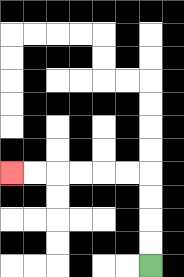{'start': '[6, 11]', 'end': '[0, 7]', 'path_directions': 'U,U,U,U,L,L,L,L,L,L', 'path_coordinates': '[[6, 11], [6, 10], [6, 9], [6, 8], [6, 7], [5, 7], [4, 7], [3, 7], [2, 7], [1, 7], [0, 7]]'}